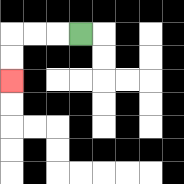{'start': '[3, 1]', 'end': '[0, 3]', 'path_directions': 'L,L,L,D,D', 'path_coordinates': '[[3, 1], [2, 1], [1, 1], [0, 1], [0, 2], [0, 3]]'}